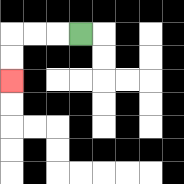{'start': '[3, 1]', 'end': '[0, 3]', 'path_directions': 'L,L,L,D,D', 'path_coordinates': '[[3, 1], [2, 1], [1, 1], [0, 1], [0, 2], [0, 3]]'}